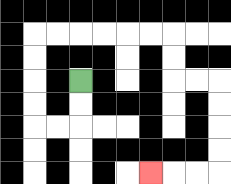{'start': '[3, 3]', 'end': '[6, 7]', 'path_directions': 'D,D,L,L,U,U,U,U,R,R,R,R,R,R,D,D,R,R,D,D,D,D,L,L,L', 'path_coordinates': '[[3, 3], [3, 4], [3, 5], [2, 5], [1, 5], [1, 4], [1, 3], [1, 2], [1, 1], [2, 1], [3, 1], [4, 1], [5, 1], [6, 1], [7, 1], [7, 2], [7, 3], [8, 3], [9, 3], [9, 4], [9, 5], [9, 6], [9, 7], [8, 7], [7, 7], [6, 7]]'}